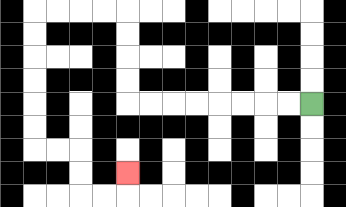{'start': '[13, 4]', 'end': '[5, 7]', 'path_directions': 'L,L,L,L,L,L,L,L,U,U,U,U,L,L,L,L,D,D,D,D,D,D,R,R,D,D,R,R,U', 'path_coordinates': '[[13, 4], [12, 4], [11, 4], [10, 4], [9, 4], [8, 4], [7, 4], [6, 4], [5, 4], [5, 3], [5, 2], [5, 1], [5, 0], [4, 0], [3, 0], [2, 0], [1, 0], [1, 1], [1, 2], [1, 3], [1, 4], [1, 5], [1, 6], [2, 6], [3, 6], [3, 7], [3, 8], [4, 8], [5, 8], [5, 7]]'}